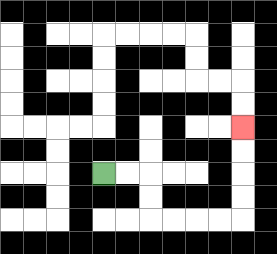{'start': '[4, 7]', 'end': '[10, 5]', 'path_directions': 'R,R,D,D,R,R,R,R,U,U,U,U', 'path_coordinates': '[[4, 7], [5, 7], [6, 7], [6, 8], [6, 9], [7, 9], [8, 9], [9, 9], [10, 9], [10, 8], [10, 7], [10, 6], [10, 5]]'}